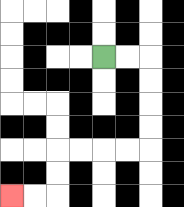{'start': '[4, 2]', 'end': '[0, 8]', 'path_directions': 'R,R,D,D,D,D,L,L,L,L,D,D,L,L', 'path_coordinates': '[[4, 2], [5, 2], [6, 2], [6, 3], [6, 4], [6, 5], [6, 6], [5, 6], [4, 6], [3, 6], [2, 6], [2, 7], [2, 8], [1, 8], [0, 8]]'}